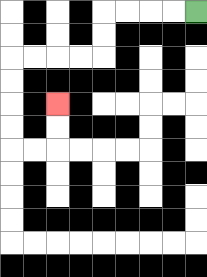{'start': '[8, 0]', 'end': '[2, 4]', 'path_directions': 'L,L,L,L,D,D,L,L,L,L,D,D,D,D,R,R,U,U', 'path_coordinates': '[[8, 0], [7, 0], [6, 0], [5, 0], [4, 0], [4, 1], [4, 2], [3, 2], [2, 2], [1, 2], [0, 2], [0, 3], [0, 4], [0, 5], [0, 6], [1, 6], [2, 6], [2, 5], [2, 4]]'}